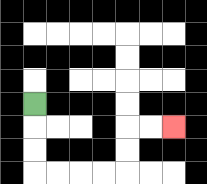{'start': '[1, 4]', 'end': '[7, 5]', 'path_directions': 'D,D,D,R,R,R,R,U,U,R,R', 'path_coordinates': '[[1, 4], [1, 5], [1, 6], [1, 7], [2, 7], [3, 7], [4, 7], [5, 7], [5, 6], [5, 5], [6, 5], [7, 5]]'}